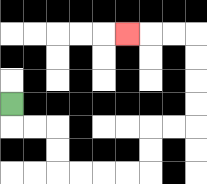{'start': '[0, 4]', 'end': '[5, 1]', 'path_directions': 'D,R,R,D,D,R,R,R,R,U,U,R,R,U,U,U,U,L,L,L', 'path_coordinates': '[[0, 4], [0, 5], [1, 5], [2, 5], [2, 6], [2, 7], [3, 7], [4, 7], [5, 7], [6, 7], [6, 6], [6, 5], [7, 5], [8, 5], [8, 4], [8, 3], [8, 2], [8, 1], [7, 1], [6, 1], [5, 1]]'}